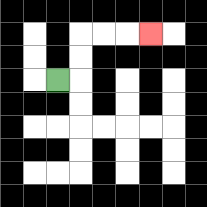{'start': '[2, 3]', 'end': '[6, 1]', 'path_directions': 'R,U,U,R,R,R', 'path_coordinates': '[[2, 3], [3, 3], [3, 2], [3, 1], [4, 1], [5, 1], [6, 1]]'}